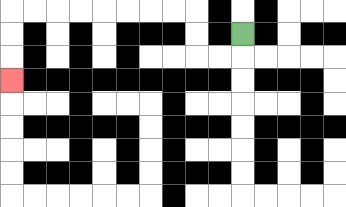{'start': '[10, 1]', 'end': '[0, 3]', 'path_directions': 'D,L,L,U,U,L,L,L,L,L,L,L,L,D,D,D', 'path_coordinates': '[[10, 1], [10, 2], [9, 2], [8, 2], [8, 1], [8, 0], [7, 0], [6, 0], [5, 0], [4, 0], [3, 0], [2, 0], [1, 0], [0, 0], [0, 1], [0, 2], [0, 3]]'}